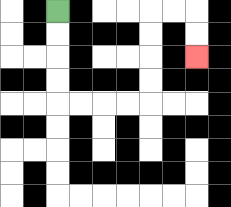{'start': '[2, 0]', 'end': '[8, 2]', 'path_directions': 'D,D,D,D,R,R,R,R,U,U,U,U,R,R,D,D', 'path_coordinates': '[[2, 0], [2, 1], [2, 2], [2, 3], [2, 4], [3, 4], [4, 4], [5, 4], [6, 4], [6, 3], [6, 2], [6, 1], [6, 0], [7, 0], [8, 0], [8, 1], [8, 2]]'}